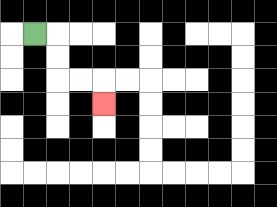{'start': '[1, 1]', 'end': '[4, 4]', 'path_directions': 'R,D,D,R,R,D', 'path_coordinates': '[[1, 1], [2, 1], [2, 2], [2, 3], [3, 3], [4, 3], [4, 4]]'}